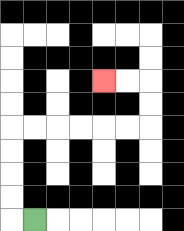{'start': '[1, 9]', 'end': '[4, 3]', 'path_directions': 'L,U,U,U,U,R,R,R,R,R,R,U,U,L,L', 'path_coordinates': '[[1, 9], [0, 9], [0, 8], [0, 7], [0, 6], [0, 5], [1, 5], [2, 5], [3, 5], [4, 5], [5, 5], [6, 5], [6, 4], [6, 3], [5, 3], [4, 3]]'}